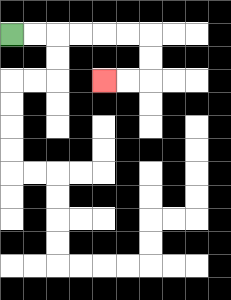{'start': '[0, 1]', 'end': '[4, 3]', 'path_directions': 'R,R,R,R,R,R,D,D,L,L', 'path_coordinates': '[[0, 1], [1, 1], [2, 1], [3, 1], [4, 1], [5, 1], [6, 1], [6, 2], [6, 3], [5, 3], [4, 3]]'}